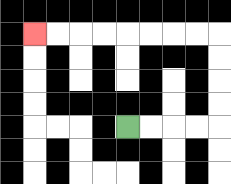{'start': '[5, 5]', 'end': '[1, 1]', 'path_directions': 'R,R,R,R,U,U,U,U,L,L,L,L,L,L,L,L', 'path_coordinates': '[[5, 5], [6, 5], [7, 5], [8, 5], [9, 5], [9, 4], [9, 3], [9, 2], [9, 1], [8, 1], [7, 1], [6, 1], [5, 1], [4, 1], [3, 1], [2, 1], [1, 1]]'}